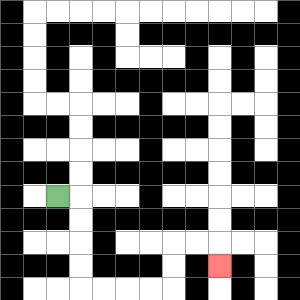{'start': '[2, 8]', 'end': '[9, 11]', 'path_directions': 'R,D,D,D,D,R,R,R,R,U,U,R,R,D', 'path_coordinates': '[[2, 8], [3, 8], [3, 9], [3, 10], [3, 11], [3, 12], [4, 12], [5, 12], [6, 12], [7, 12], [7, 11], [7, 10], [8, 10], [9, 10], [9, 11]]'}